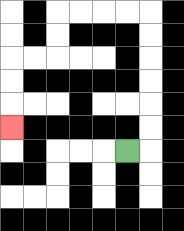{'start': '[5, 6]', 'end': '[0, 5]', 'path_directions': 'R,U,U,U,U,U,U,L,L,L,L,D,D,L,L,D,D,D', 'path_coordinates': '[[5, 6], [6, 6], [6, 5], [6, 4], [6, 3], [6, 2], [6, 1], [6, 0], [5, 0], [4, 0], [3, 0], [2, 0], [2, 1], [2, 2], [1, 2], [0, 2], [0, 3], [0, 4], [0, 5]]'}